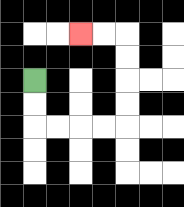{'start': '[1, 3]', 'end': '[3, 1]', 'path_directions': 'D,D,R,R,R,R,U,U,U,U,L,L', 'path_coordinates': '[[1, 3], [1, 4], [1, 5], [2, 5], [3, 5], [4, 5], [5, 5], [5, 4], [5, 3], [5, 2], [5, 1], [4, 1], [3, 1]]'}